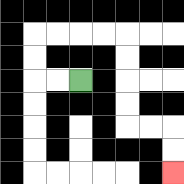{'start': '[3, 3]', 'end': '[7, 7]', 'path_directions': 'L,L,U,U,R,R,R,R,D,D,D,D,R,R,D,D', 'path_coordinates': '[[3, 3], [2, 3], [1, 3], [1, 2], [1, 1], [2, 1], [3, 1], [4, 1], [5, 1], [5, 2], [5, 3], [5, 4], [5, 5], [6, 5], [7, 5], [7, 6], [7, 7]]'}